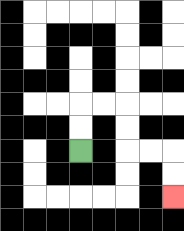{'start': '[3, 6]', 'end': '[7, 8]', 'path_directions': 'U,U,R,R,D,D,R,R,D,D', 'path_coordinates': '[[3, 6], [3, 5], [3, 4], [4, 4], [5, 4], [5, 5], [5, 6], [6, 6], [7, 6], [7, 7], [7, 8]]'}